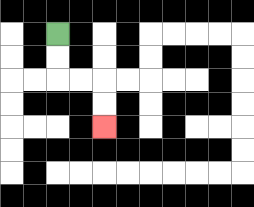{'start': '[2, 1]', 'end': '[4, 5]', 'path_directions': 'D,D,R,R,D,D', 'path_coordinates': '[[2, 1], [2, 2], [2, 3], [3, 3], [4, 3], [4, 4], [4, 5]]'}